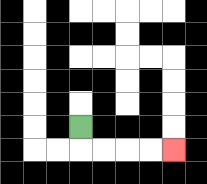{'start': '[3, 5]', 'end': '[7, 6]', 'path_directions': 'D,R,R,R,R', 'path_coordinates': '[[3, 5], [3, 6], [4, 6], [5, 6], [6, 6], [7, 6]]'}